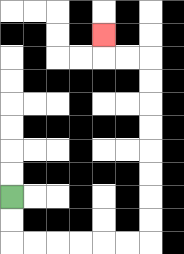{'start': '[0, 8]', 'end': '[4, 1]', 'path_directions': 'D,D,R,R,R,R,R,R,U,U,U,U,U,U,U,U,L,L,U', 'path_coordinates': '[[0, 8], [0, 9], [0, 10], [1, 10], [2, 10], [3, 10], [4, 10], [5, 10], [6, 10], [6, 9], [6, 8], [6, 7], [6, 6], [6, 5], [6, 4], [6, 3], [6, 2], [5, 2], [4, 2], [4, 1]]'}